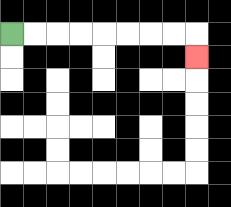{'start': '[0, 1]', 'end': '[8, 2]', 'path_directions': 'R,R,R,R,R,R,R,R,D', 'path_coordinates': '[[0, 1], [1, 1], [2, 1], [3, 1], [4, 1], [5, 1], [6, 1], [7, 1], [8, 1], [8, 2]]'}